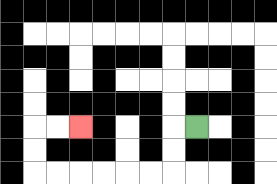{'start': '[8, 5]', 'end': '[3, 5]', 'path_directions': 'L,D,D,L,L,L,L,L,L,U,U,R,R', 'path_coordinates': '[[8, 5], [7, 5], [7, 6], [7, 7], [6, 7], [5, 7], [4, 7], [3, 7], [2, 7], [1, 7], [1, 6], [1, 5], [2, 5], [3, 5]]'}